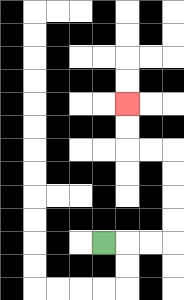{'start': '[4, 10]', 'end': '[5, 4]', 'path_directions': 'R,R,R,U,U,U,U,L,L,U,U', 'path_coordinates': '[[4, 10], [5, 10], [6, 10], [7, 10], [7, 9], [7, 8], [7, 7], [7, 6], [6, 6], [5, 6], [5, 5], [5, 4]]'}